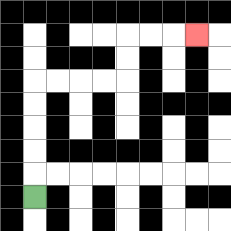{'start': '[1, 8]', 'end': '[8, 1]', 'path_directions': 'U,U,U,U,U,R,R,R,R,U,U,R,R,R', 'path_coordinates': '[[1, 8], [1, 7], [1, 6], [1, 5], [1, 4], [1, 3], [2, 3], [3, 3], [4, 3], [5, 3], [5, 2], [5, 1], [6, 1], [7, 1], [8, 1]]'}